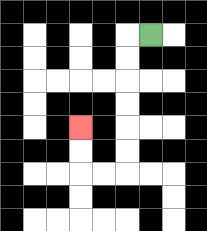{'start': '[6, 1]', 'end': '[3, 5]', 'path_directions': 'L,D,D,D,D,D,D,L,L,U,U', 'path_coordinates': '[[6, 1], [5, 1], [5, 2], [5, 3], [5, 4], [5, 5], [5, 6], [5, 7], [4, 7], [3, 7], [3, 6], [3, 5]]'}